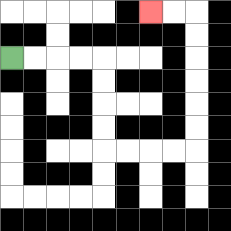{'start': '[0, 2]', 'end': '[6, 0]', 'path_directions': 'R,R,R,R,D,D,D,D,R,R,R,R,U,U,U,U,U,U,L,L', 'path_coordinates': '[[0, 2], [1, 2], [2, 2], [3, 2], [4, 2], [4, 3], [4, 4], [4, 5], [4, 6], [5, 6], [6, 6], [7, 6], [8, 6], [8, 5], [8, 4], [8, 3], [8, 2], [8, 1], [8, 0], [7, 0], [6, 0]]'}